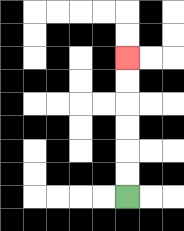{'start': '[5, 8]', 'end': '[5, 2]', 'path_directions': 'U,U,U,U,U,U', 'path_coordinates': '[[5, 8], [5, 7], [5, 6], [5, 5], [5, 4], [5, 3], [5, 2]]'}